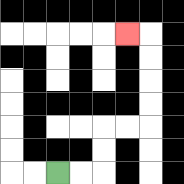{'start': '[2, 7]', 'end': '[5, 1]', 'path_directions': 'R,R,U,U,R,R,U,U,U,U,L', 'path_coordinates': '[[2, 7], [3, 7], [4, 7], [4, 6], [4, 5], [5, 5], [6, 5], [6, 4], [6, 3], [6, 2], [6, 1], [5, 1]]'}